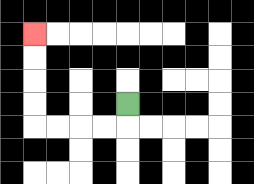{'start': '[5, 4]', 'end': '[1, 1]', 'path_directions': 'D,L,L,L,L,U,U,U,U', 'path_coordinates': '[[5, 4], [5, 5], [4, 5], [3, 5], [2, 5], [1, 5], [1, 4], [1, 3], [1, 2], [1, 1]]'}